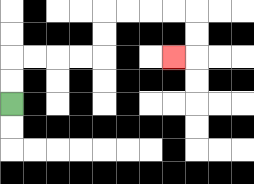{'start': '[0, 4]', 'end': '[7, 2]', 'path_directions': 'U,U,R,R,R,R,U,U,R,R,R,R,D,D,L', 'path_coordinates': '[[0, 4], [0, 3], [0, 2], [1, 2], [2, 2], [3, 2], [4, 2], [4, 1], [4, 0], [5, 0], [6, 0], [7, 0], [8, 0], [8, 1], [8, 2], [7, 2]]'}